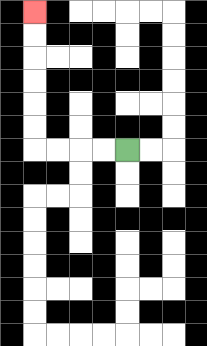{'start': '[5, 6]', 'end': '[1, 0]', 'path_directions': 'L,L,L,L,U,U,U,U,U,U', 'path_coordinates': '[[5, 6], [4, 6], [3, 6], [2, 6], [1, 6], [1, 5], [1, 4], [1, 3], [1, 2], [1, 1], [1, 0]]'}